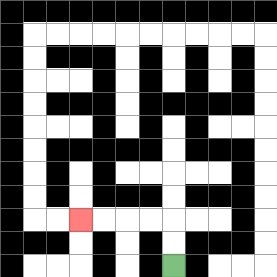{'start': '[7, 11]', 'end': '[3, 9]', 'path_directions': 'U,U,L,L,L,L', 'path_coordinates': '[[7, 11], [7, 10], [7, 9], [6, 9], [5, 9], [4, 9], [3, 9]]'}